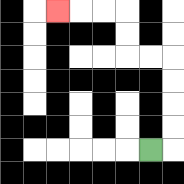{'start': '[6, 6]', 'end': '[2, 0]', 'path_directions': 'R,U,U,U,U,L,L,U,U,L,L,L', 'path_coordinates': '[[6, 6], [7, 6], [7, 5], [7, 4], [7, 3], [7, 2], [6, 2], [5, 2], [5, 1], [5, 0], [4, 0], [3, 0], [2, 0]]'}